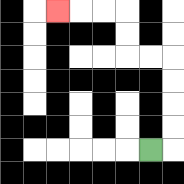{'start': '[6, 6]', 'end': '[2, 0]', 'path_directions': 'R,U,U,U,U,L,L,U,U,L,L,L', 'path_coordinates': '[[6, 6], [7, 6], [7, 5], [7, 4], [7, 3], [7, 2], [6, 2], [5, 2], [5, 1], [5, 0], [4, 0], [3, 0], [2, 0]]'}